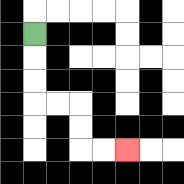{'start': '[1, 1]', 'end': '[5, 6]', 'path_directions': 'D,D,D,R,R,D,D,R,R', 'path_coordinates': '[[1, 1], [1, 2], [1, 3], [1, 4], [2, 4], [3, 4], [3, 5], [3, 6], [4, 6], [5, 6]]'}